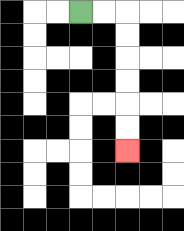{'start': '[3, 0]', 'end': '[5, 6]', 'path_directions': 'R,R,D,D,D,D,D,D', 'path_coordinates': '[[3, 0], [4, 0], [5, 0], [5, 1], [5, 2], [5, 3], [5, 4], [5, 5], [5, 6]]'}